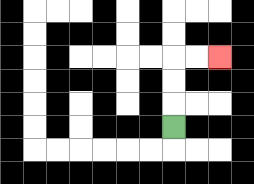{'start': '[7, 5]', 'end': '[9, 2]', 'path_directions': 'U,U,U,R,R', 'path_coordinates': '[[7, 5], [7, 4], [7, 3], [7, 2], [8, 2], [9, 2]]'}